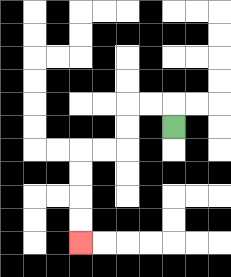{'start': '[7, 5]', 'end': '[3, 10]', 'path_directions': 'U,L,L,D,D,L,L,D,D,D,D', 'path_coordinates': '[[7, 5], [7, 4], [6, 4], [5, 4], [5, 5], [5, 6], [4, 6], [3, 6], [3, 7], [3, 8], [3, 9], [3, 10]]'}